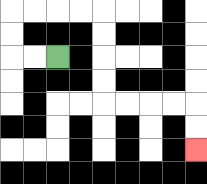{'start': '[2, 2]', 'end': '[8, 6]', 'path_directions': 'L,L,U,U,R,R,R,R,D,D,D,D,R,R,R,R,D,D', 'path_coordinates': '[[2, 2], [1, 2], [0, 2], [0, 1], [0, 0], [1, 0], [2, 0], [3, 0], [4, 0], [4, 1], [4, 2], [4, 3], [4, 4], [5, 4], [6, 4], [7, 4], [8, 4], [8, 5], [8, 6]]'}